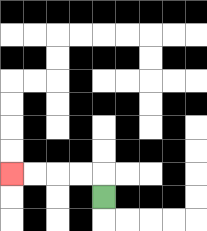{'start': '[4, 8]', 'end': '[0, 7]', 'path_directions': 'U,L,L,L,L', 'path_coordinates': '[[4, 8], [4, 7], [3, 7], [2, 7], [1, 7], [0, 7]]'}